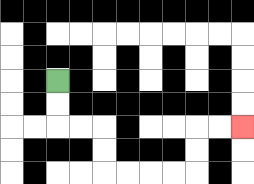{'start': '[2, 3]', 'end': '[10, 5]', 'path_directions': 'D,D,R,R,D,D,R,R,R,R,U,U,R,R', 'path_coordinates': '[[2, 3], [2, 4], [2, 5], [3, 5], [4, 5], [4, 6], [4, 7], [5, 7], [6, 7], [7, 7], [8, 7], [8, 6], [8, 5], [9, 5], [10, 5]]'}